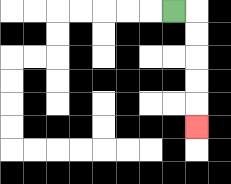{'start': '[7, 0]', 'end': '[8, 5]', 'path_directions': 'R,D,D,D,D,D', 'path_coordinates': '[[7, 0], [8, 0], [8, 1], [8, 2], [8, 3], [8, 4], [8, 5]]'}